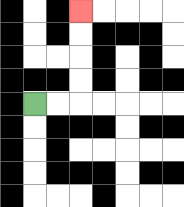{'start': '[1, 4]', 'end': '[3, 0]', 'path_directions': 'R,R,U,U,U,U', 'path_coordinates': '[[1, 4], [2, 4], [3, 4], [3, 3], [3, 2], [3, 1], [3, 0]]'}